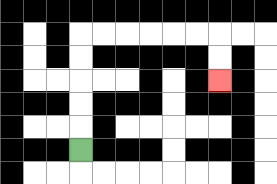{'start': '[3, 6]', 'end': '[9, 3]', 'path_directions': 'U,U,U,U,U,R,R,R,R,R,R,D,D', 'path_coordinates': '[[3, 6], [3, 5], [3, 4], [3, 3], [3, 2], [3, 1], [4, 1], [5, 1], [6, 1], [7, 1], [8, 1], [9, 1], [9, 2], [9, 3]]'}